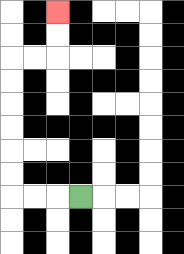{'start': '[3, 8]', 'end': '[2, 0]', 'path_directions': 'L,L,L,U,U,U,U,U,U,R,R,U,U', 'path_coordinates': '[[3, 8], [2, 8], [1, 8], [0, 8], [0, 7], [0, 6], [0, 5], [0, 4], [0, 3], [0, 2], [1, 2], [2, 2], [2, 1], [2, 0]]'}